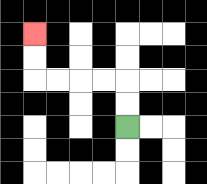{'start': '[5, 5]', 'end': '[1, 1]', 'path_directions': 'U,U,L,L,L,L,U,U', 'path_coordinates': '[[5, 5], [5, 4], [5, 3], [4, 3], [3, 3], [2, 3], [1, 3], [1, 2], [1, 1]]'}